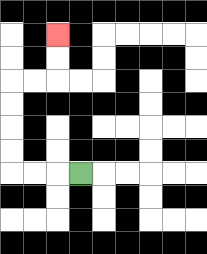{'start': '[3, 7]', 'end': '[2, 1]', 'path_directions': 'L,L,L,U,U,U,U,R,R,U,U', 'path_coordinates': '[[3, 7], [2, 7], [1, 7], [0, 7], [0, 6], [0, 5], [0, 4], [0, 3], [1, 3], [2, 3], [2, 2], [2, 1]]'}